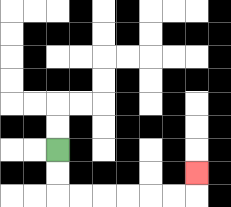{'start': '[2, 6]', 'end': '[8, 7]', 'path_directions': 'D,D,R,R,R,R,R,R,U', 'path_coordinates': '[[2, 6], [2, 7], [2, 8], [3, 8], [4, 8], [5, 8], [6, 8], [7, 8], [8, 8], [8, 7]]'}